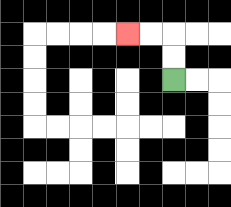{'start': '[7, 3]', 'end': '[5, 1]', 'path_directions': 'U,U,L,L', 'path_coordinates': '[[7, 3], [7, 2], [7, 1], [6, 1], [5, 1]]'}